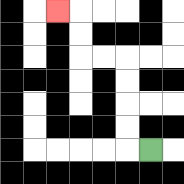{'start': '[6, 6]', 'end': '[2, 0]', 'path_directions': 'L,U,U,U,U,L,L,U,U,L', 'path_coordinates': '[[6, 6], [5, 6], [5, 5], [5, 4], [5, 3], [5, 2], [4, 2], [3, 2], [3, 1], [3, 0], [2, 0]]'}